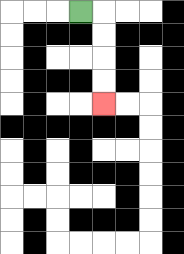{'start': '[3, 0]', 'end': '[4, 4]', 'path_directions': 'R,D,D,D,D', 'path_coordinates': '[[3, 0], [4, 0], [4, 1], [4, 2], [4, 3], [4, 4]]'}